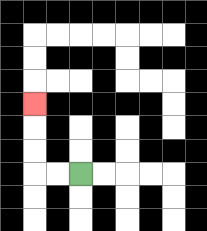{'start': '[3, 7]', 'end': '[1, 4]', 'path_directions': 'L,L,U,U,U', 'path_coordinates': '[[3, 7], [2, 7], [1, 7], [1, 6], [1, 5], [1, 4]]'}